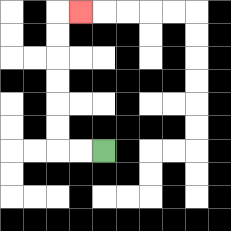{'start': '[4, 6]', 'end': '[3, 0]', 'path_directions': 'L,L,U,U,U,U,U,U,R', 'path_coordinates': '[[4, 6], [3, 6], [2, 6], [2, 5], [2, 4], [2, 3], [2, 2], [2, 1], [2, 0], [3, 0]]'}